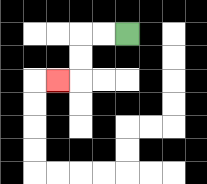{'start': '[5, 1]', 'end': '[2, 3]', 'path_directions': 'L,L,D,D,L', 'path_coordinates': '[[5, 1], [4, 1], [3, 1], [3, 2], [3, 3], [2, 3]]'}